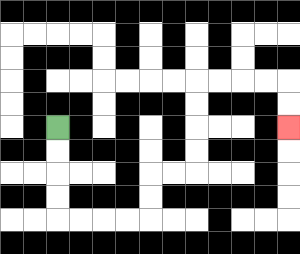{'start': '[2, 5]', 'end': '[12, 5]', 'path_directions': 'D,D,D,D,R,R,R,R,U,U,R,R,U,U,U,U,R,R,R,R,D,D', 'path_coordinates': '[[2, 5], [2, 6], [2, 7], [2, 8], [2, 9], [3, 9], [4, 9], [5, 9], [6, 9], [6, 8], [6, 7], [7, 7], [8, 7], [8, 6], [8, 5], [8, 4], [8, 3], [9, 3], [10, 3], [11, 3], [12, 3], [12, 4], [12, 5]]'}